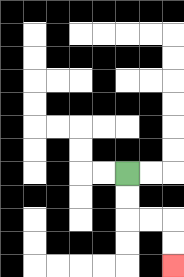{'start': '[5, 7]', 'end': '[7, 11]', 'path_directions': 'D,D,R,R,D,D', 'path_coordinates': '[[5, 7], [5, 8], [5, 9], [6, 9], [7, 9], [7, 10], [7, 11]]'}